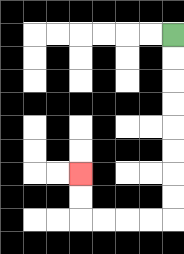{'start': '[7, 1]', 'end': '[3, 7]', 'path_directions': 'D,D,D,D,D,D,D,D,L,L,L,L,U,U', 'path_coordinates': '[[7, 1], [7, 2], [7, 3], [7, 4], [7, 5], [7, 6], [7, 7], [7, 8], [7, 9], [6, 9], [5, 9], [4, 9], [3, 9], [3, 8], [3, 7]]'}